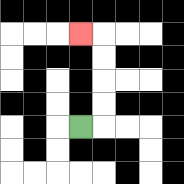{'start': '[3, 5]', 'end': '[3, 1]', 'path_directions': 'R,U,U,U,U,L', 'path_coordinates': '[[3, 5], [4, 5], [4, 4], [4, 3], [4, 2], [4, 1], [3, 1]]'}